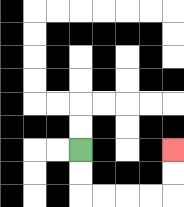{'start': '[3, 6]', 'end': '[7, 6]', 'path_directions': 'D,D,R,R,R,R,U,U', 'path_coordinates': '[[3, 6], [3, 7], [3, 8], [4, 8], [5, 8], [6, 8], [7, 8], [7, 7], [7, 6]]'}